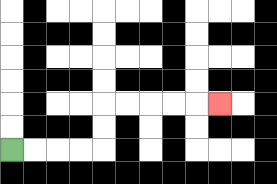{'start': '[0, 6]', 'end': '[9, 4]', 'path_directions': 'R,R,R,R,U,U,R,R,R,R,R', 'path_coordinates': '[[0, 6], [1, 6], [2, 6], [3, 6], [4, 6], [4, 5], [4, 4], [5, 4], [6, 4], [7, 4], [8, 4], [9, 4]]'}